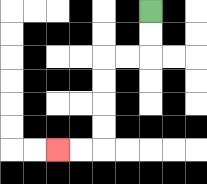{'start': '[6, 0]', 'end': '[2, 6]', 'path_directions': 'D,D,L,L,D,D,D,D,L,L', 'path_coordinates': '[[6, 0], [6, 1], [6, 2], [5, 2], [4, 2], [4, 3], [4, 4], [4, 5], [4, 6], [3, 6], [2, 6]]'}